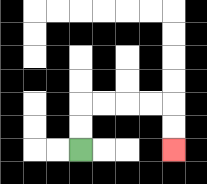{'start': '[3, 6]', 'end': '[7, 6]', 'path_directions': 'U,U,R,R,R,R,D,D', 'path_coordinates': '[[3, 6], [3, 5], [3, 4], [4, 4], [5, 4], [6, 4], [7, 4], [7, 5], [7, 6]]'}